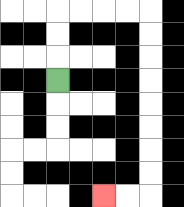{'start': '[2, 3]', 'end': '[4, 8]', 'path_directions': 'U,U,U,R,R,R,R,D,D,D,D,D,D,D,D,L,L', 'path_coordinates': '[[2, 3], [2, 2], [2, 1], [2, 0], [3, 0], [4, 0], [5, 0], [6, 0], [6, 1], [6, 2], [6, 3], [6, 4], [6, 5], [6, 6], [6, 7], [6, 8], [5, 8], [4, 8]]'}